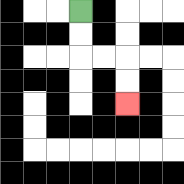{'start': '[3, 0]', 'end': '[5, 4]', 'path_directions': 'D,D,R,R,D,D', 'path_coordinates': '[[3, 0], [3, 1], [3, 2], [4, 2], [5, 2], [5, 3], [5, 4]]'}